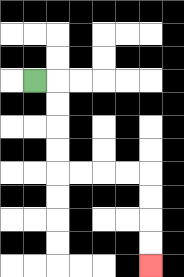{'start': '[1, 3]', 'end': '[6, 11]', 'path_directions': 'R,D,D,D,D,R,R,R,R,D,D,D,D', 'path_coordinates': '[[1, 3], [2, 3], [2, 4], [2, 5], [2, 6], [2, 7], [3, 7], [4, 7], [5, 7], [6, 7], [6, 8], [6, 9], [6, 10], [6, 11]]'}